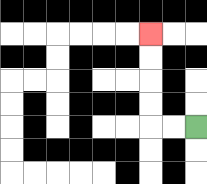{'start': '[8, 5]', 'end': '[6, 1]', 'path_directions': 'L,L,U,U,U,U', 'path_coordinates': '[[8, 5], [7, 5], [6, 5], [6, 4], [6, 3], [6, 2], [6, 1]]'}